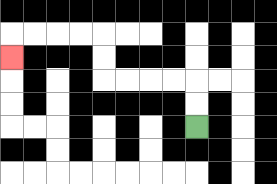{'start': '[8, 5]', 'end': '[0, 2]', 'path_directions': 'U,U,L,L,L,L,U,U,L,L,L,L,D', 'path_coordinates': '[[8, 5], [8, 4], [8, 3], [7, 3], [6, 3], [5, 3], [4, 3], [4, 2], [4, 1], [3, 1], [2, 1], [1, 1], [0, 1], [0, 2]]'}